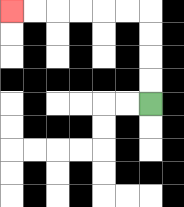{'start': '[6, 4]', 'end': '[0, 0]', 'path_directions': 'U,U,U,U,L,L,L,L,L,L', 'path_coordinates': '[[6, 4], [6, 3], [6, 2], [6, 1], [6, 0], [5, 0], [4, 0], [3, 0], [2, 0], [1, 0], [0, 0]]'}